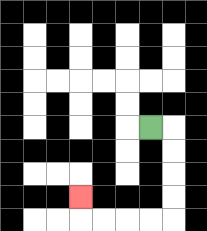{'start': '[6, 5]', 'end': '[3, 8]', 'path_directions': 'R,D,D,D,D,L,L,L,L,U', 'path_coordinates': '[[6, 5], [7, 5], [7, 6], [7, 7], [7, 8], [7, 9], [6, 9], [5, 9], [4, 9], [3, 9], [3, 8]]'}